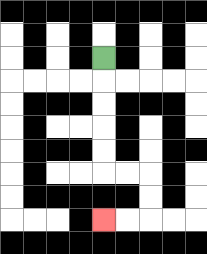{'start': '[4, 2]', 'end': '[4, 9]', 'path_directions': 'D,D,D,D,D,R,R,D,D,L,L', 'path_coordinates': '[[4, 2], [4, 3], [4, 4], [4, 5], [4, 6], [4, 7], [5, 7], [6, 7], [6, 8], [6, 9], [5, 9], [4, 9]]'}